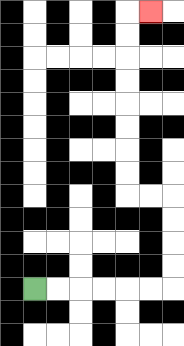{'start': '[1, 12]', 'end': '[6, 0]', 'path_directions': 'R,R,R,R,R,R,U,U,U,U,L,L,U,U,U,U,U,U,U,U,R', 'path_coordinates': '[[1, 12], [2, 12], [3, 12], [4, 12], [5, 12], [6, 12], [7, 12], [7, 11], [7, 10], [7, 9], [7, 8], [6, 8], [5, 8], [5, 7], [5, 6], [5, 5], [5, 4], [5, 3], [5, 2], [5, 1], [5, 0], [6, 0]]'}